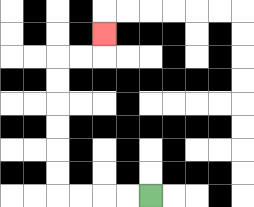{'start': '[6, 8]', 'end': '[4, 1]', 'path_directions': 'L,L,L,L,U,U,U,U,U,U,R,R,U', 'path_coordinates': '[[6, 8], [5, 8], [4, 8], [3, 8], [2, 8], [2, 7], [2, 6], [2, 5], [2, 4], [2, 3], [2, 2], [3, 2], [4, 2], [4, 1]]'}